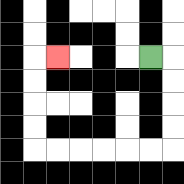{'start': '[6, 2]', 'end': '[2, 2]', 'path_directions': 'R,D,D,D,D,L,L,L,L,L,L,U,U,U,U,R', 'path_coordinates': '[[6, 2], [7, 2], [7, 3], [7, 4], [7, 5], [7, 6], [6, 6], [5, 6], [4, 6], [3, 6], [2, 6], [1, 6], [1, 5], [1, 4], [1, 3], [1, 2], [2, 2]]'}